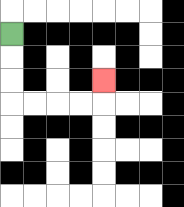{'start': '[0, 1]', 'end': '[4, 3]', 'path_directions': 'D,D,D,R,R,R,R,U', 'path_coordinates': '[[0, 1], [0, 2], [0, 3], [0, 4], [1, 4], [2, 4], [3, 4], [4, 4], [4, 3]]'}